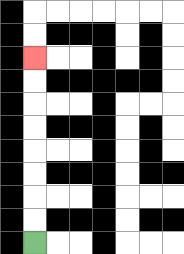{'start': '[1, 10]', 'end': '[1, 2]', 'path_directions': 'U,U,U,U,U,U,U,U', 'path_coordinates': '[[1, 10], [1, 9], [1, 8], [1, 7], [1, 6], [1, 5], [1, 4], [1, 3], [1, 2]]'}